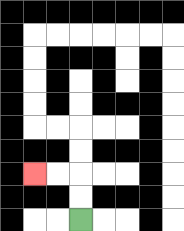{'start': '[3, 9]', 'end': '[1, 7]', 'path_directions': 'U,U,L,L', 'path_coordinates': '[[3, 9], [3, 8], [3, 7], [2, 7], [1, 7]]'}